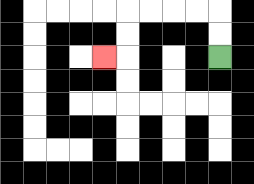{'start': '[9, 2]', 'end': '[4, 2]', 'path_directions': 'U,U,L,L,L,L,D,D,L', 'path_coordinates': '[[9, 2], [9, 1], [9, 0], [8, 0], [7, 0], [6, 0], [5, 0], [5, 1], [5, 2], [4, 2]]'}